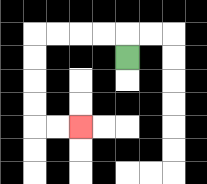{'start': '[5, 2]', 'end': '[3, 5]', 'path_directions': 'U,L,L,L,L,D,D,D,D,R,R', 'path_coordinates': '[[5, 2], [5, 1], [4, 1], [3, 1], [2, 1], [1, 1], [1, 2], [1, 3], [1, 4], [1, 5], [2, 5], [3, 5]]'}